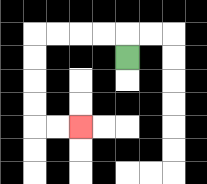{'start': '[5, 2]', 'end': '[3, 5]', 'path_directions': 'U,L,L,L,L,D,D,D,D,R,R', 'path_coordinates': '[[5, 2], [5, 1], [4, 1], [3, 1], [2, 1], [1, 1], [1, 2], [1, 3], [1, 4], [1, 5], [2, 5], [3, 5]]'}